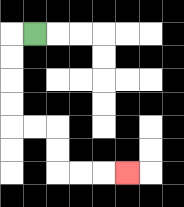{'start': '[1, 1]', 'end': '[5, 7]', 'path_directions': 'L,D,D,D,D,R,R,D,D,R,R,R', 'path_coordinates': '[[1, 1], [0, 1], [0, 2], [0, 3], [0, 4], [0, 5], [1, 5], [2, 5], [2, 6], [2, 7], [3, 7], [4, 7], [5, 7]]'}